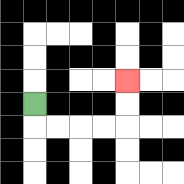{'start': '[1, 4]', 'end': '[5, 3]', 'path_directions': 'D,R,R,R,R,U,U', 'path_coordinates': '[[1, 4], [1, 5], [2, 5], [3, 5], [4, 5], [5, 5], [5, 4], [5, 3]]'}